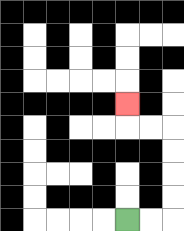{'start': '[5, 9]', 'end': '[5, 4]', 'path_directions': 'R,R,U,U,U,U,L,L,U', 'path_coordinates': '[[5, 9], [6, 9], [7, 9], [7, 8], [7, 7], [7, 6], [7, 5], [6, 5], [5, 5], [5, 4]]'}